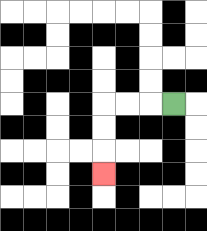{'start': '[7, 4]', 'end': '[4, 7]', 'path_directions': 'L,L,L,D,D,D', 'path_coordinates': '[[7, 4], [6, 4], [5, 4], [4, 4], [4, 5], [4, 6], [4, 7]]'}